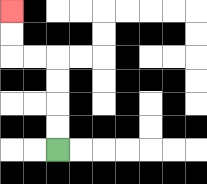{'start': '[2, 6]', 'end': '[0, 0]', 'path_directions': 'U,U,U,U,L,L,U,U', 'path_coordinates': '[[2, 6], [2, 5], [2, 4], [2, 3], [2, 2], [1, 2], [0, 2], [0, 1], [0, 0]]'}